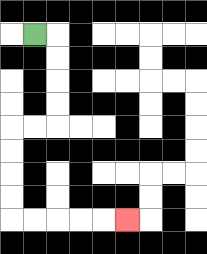{'start': '[1, 1]', 'end': '[5, 9]', 'path_directions': 'R,D,D,D,D,L,L,D,D,D,D,R,R,R,R,R', 'path_coordinates': '[[1, 1], [2, 1], [2, 2], [2, 3], [2, 4], [2, 5], [1, 5], [0, 5], [0, 6], [0, 7], [0, 8], [0, 9], [1, 9], [2, 9], [3, 9], [4, 9], [5, 9]]'}